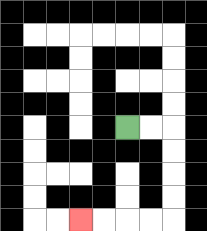{'start': '[5, 5]', 'end': '[3, 9]', 'path_directions': 'R,R,D,D,D,D,L,L,L,L', 'path_coordinates': '[[5, 5], [6, 5], [7, 5], [7, 6], [7, 7], [7, 8], [7, 9], [6, 9], [5, 9], [4, 9], [3, 9]]'}